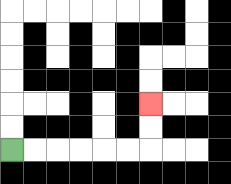{'start': '[0, 6]', 'end': '[6, 4]', 'path_directions': 'R,R,R,R,R,R,U,U', 'path_coordinates': '[[0, 6], [1, 6], [2, 6], [3, 6], [4, 6], [5, 6], [6, 6], [6, 5], [6, 4]]'}